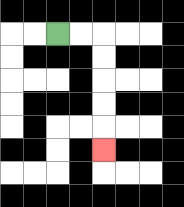{'start': '[2, 1]', 'end': '[4, 6]', 'path_directions': 'R,R,D,D,D,D,D', 'path_coordinates': '[[2, 1], [3, 1], [4, 1], [4, 2], [4, 3], [4, 4], [4, 5], [4, 6]]'}